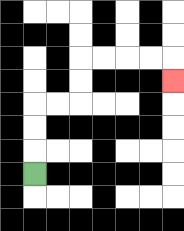{'start': '[1, 7]', 'end': '[7, 3]', 'path_directions': 'U,U,U,R,R,U,U,R,R,R,R,D', 'path_coordinates': '[[1, 7], [1, 6], [1, 5], [1, 4], [2, 4], [3, 4], [3, 3], [3, 2], [4, 2], [5, 2], [6, 2], [7, 2], [7, 3]]'}